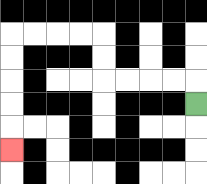{'start': '[8, 4]', 'end': '[0, 6]', 'path_directions': 'U,L,L,L,L,U,U,L,L,L,L,D,D,D,D,D', 'path_coordinates': '[[8, 4], [8, 3], [7, 3], [6, 3], [5, 3], [4, 3], [4, 2], [4, 1], [3, 1], [2, 1], [1, 1], [0, 1], [0, 2], [0, 3], [0, 4], [0, 5], [0, 6]]'}